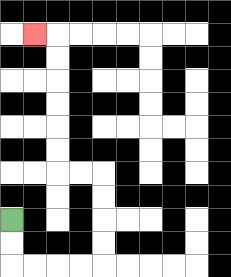{'start': '[0, 9]', 'end': '[1, 1]', 'path_directions': 'D,D,R,R,R,R,U,U,U,U,L,L,U,U,U,U,U,U,L', 'path_coordinates': '[[0, 9], [0, 10], [0, 11], [1, 11], [2, 11], [3, 11], [4, 11], [4, 10], [4, 9], [4, 8], [4, 7], [3, 7], [2, 7], [2, 6], [2, 5], [2, 4], [2, 3], [2, 2], [2, 1], [1, 1]]'}